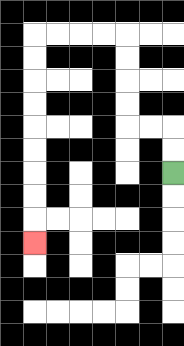{'start': '[7, 7]', 'end': '[1, 10]', 'path_directions': 'U,U,L,L,U,U,U,U,L,L,L,L,D,D,D,D,D,D,D,D,D', 'path_coordinates': '[[7, 7], [7, 6], [7, 5], [6, 5], [5, 5], [5, 4], [5, 3], [5, 2], [5, 1], [4, 1], [3, 1], [2, 1], [1, 1], [1, 2], [1, 3], [1, 4], [1, 5], [1, 6], [1, 7], [1, 8], [1, 9], [1, 10]]'}